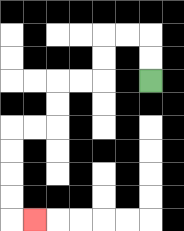{'start': '[6, 3]', 'end': '[1, 9]', 'path_directions': 'U,U,L,L,D,D,L,L,D,D,L,L,D,D,D,D,R', 'path_coordinates': '[[6, 3], [6, 2], [6, 1], [5, 1], [4, 1], [4, 2], [4, 3], [3, 3], [2, 3], [2, 4], [2, 5], [1, 5], [0, 5], [0, 6], [0, 7], [0, 8], [0, 9], [1, 9]]'}